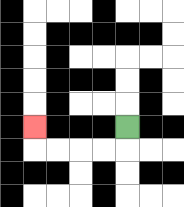{'start': '[5, 5]', 'end': '[1, 5]', 'path_directions': 'D,L,L,L,L,U', 'path_coordinates': '[[5, 5], [5, 6], [4, 6], [3, 6], [2, 6], [1, 6], [1, 5]]'}